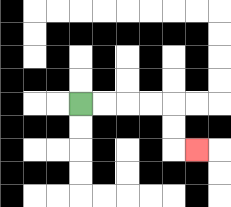{'start': '[3, 4]', 'end': '[8, 6]', 'path_directions': 'R,R,R,R,D,D,R', 'path_coordinates': '[[3, 4], [4, 4], [5, 4], [6, 4], [7, 4], [7, 5], [7, 6], [8, 6]]'}